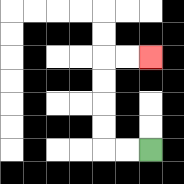{'start': '[6, 6]', 'end': '[6, 2]', 'path_directions': 'L,L,U,U,U,U,R,R', 'path_coordinates': '[[6, 6], [5, 6], [4, 6], [4, 5], [4, 4], [4, 3], [4, 2], [5, 2], [6, 2]]'}